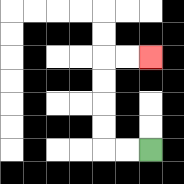{'start': '[6, 6]', 'end': '[6, 2]', 'path_directions': 'L,L,U,U,U,U,R,R', 'path_coordinates': '[[6, 6], [5, 6], [4, 6], [4, 5], [4, 4], [4, 3], [4, 2], [5, 2], [6, 2]]'}